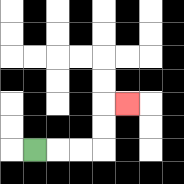{'start': '[1, 6]', 'end': '[5, 4]', 'path_directions': 'R,R,R,U,U,R', 'path_coordinates': '[[1, 6], [2, 6], [3, 6], [4, 6], [4, 5], [4, 4], [5, 4]]'}